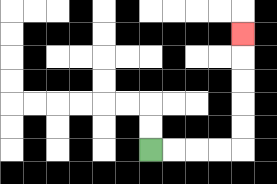{'start': '[6, 6]', 'end': '[10, 1]', 'path_directions': 'R,R,R,R,U,U,U,U,U', 'path_coordinates': '[[6, 6], [7, 6], [8, 6], [9, 6], [10, 6], [10, 5], [10, 4], [10, 3], [10, 2], [10, 1]]'}